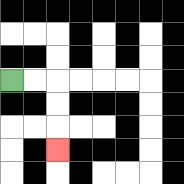{'start': '[0, 3]', 'end': '[2, 6]', 'path_directions': 'R,R,D,D,D', 'path_coordinates': '[[0, 3], [1, 3], [2, 3], [2, 4], [2, 5], [2, 6]]'}